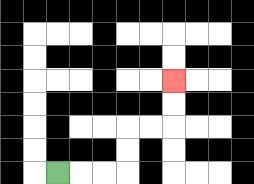{'start': '[2, 7]', 'end': '[7, 3]', 'path_directions': 'R,R,R,U,U,R,R,U,U', 'path_coordinates': '[[2, 7], [3, 7], [4, 7], [5, 7], [5, 6], [5, 5], [6, 5], [7, 5], [7, 4], [7, 3]]'}